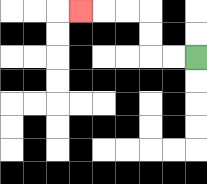{'start': '[8, 2]', 'end': '[3, 0]', 'path_directions': 'L,L,U,U,L,L,L', 'path_coordinates': '[[8, 2], [7, 2], [6, 2], [6, 1], [6, 0], [5, 0], [4, 0], [3, 0]]'}